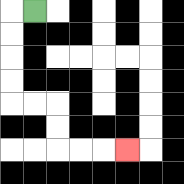{'start': '[1, 0]', 'end': '[5, 6]', 'path_directions': 'L,D,D,D,D,R,R,D,D,R,R,R', 'path_coordinates': '[[1, 0], [0, 0], [0, 1], [0, 2], [0, 3], [0, 4], [1, 4], [2, 4], [2, 5], [2, 6], [3, 6], [4, 6], [5, 6]]'}